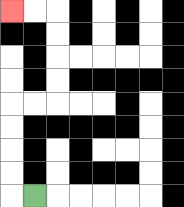{'start': '[1, 8]', 'end': '[0, 0]', 'path_directions': 'L,U,U,U,U,R,R,U,U,U,U,L,L', 'path_coordinates': '[[1, 8], [0, 8], [0, 7], [0, 6], [0, 5], [0, 4], [1, 4], [2, 4], [2, 3], [2, 2], [2, 1], [2, 0], [1, 0], [0, 0]]'}